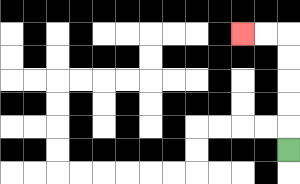{'start': '[12, 6]', 'end': '[10, 1]', 'path_directions': 'U,U,U,U,U,L,L', 'path_coordinates': '[[12, 6], [12, 5], [12, 4], [12, 3], [12, 2], [12, 1], [11, 1], [10, 1]]'}